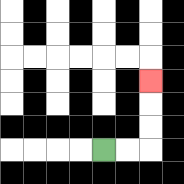{'start': '[4, 6]', 'end': '[6, 3]', 'path_directions': 'R,R,U,U,U', 'path_coordinates': '[[4, 6], [5, 6], [6, 6], [6, 5], [6, 4], [6, 3]]'}